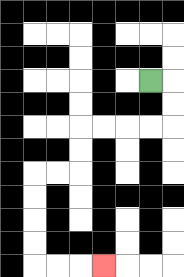{'start': '[6, 3]', 'end': '[4, 11]', 'path_directions': 'R,D,D,L,L,L,L,D,D,L,L,D,D,D,D,R,R,R', 'path_coordinates': '[[6, 3], [7, 3], [7, 4], [7, 5], [6, 5], [5, 5], [4, 5], [3, 5], [3, 6], [3, 7], [2, 7], [1, 7], [1, 8], [1, 9], [1, 10], [1, 11], [2, 11], [3, 11], [4, 11]]'}